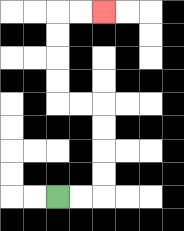{'start': '[2, 8]', 'end': '[4, 0]', 'path_directions': 'R,R,U,U,U,U,L,L,U,U,U,U,R,R', 'path_coordinates': '[[2, 8], [3, 8], [4, 8], [4, 7], [4, 6], [4, 5], [4, 4], [3, 4], [2, 4], [2, 3], [2, 2], [2, 1], [2, 0], [3, 0], [4, 0]]'}